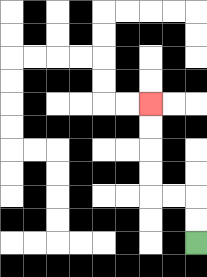{'start': '[8, 10]', 'end': '[6, 4]', 'path_directions': 'U,U,L,L,U,U,U,U', 'path_coordinates': '[[8, 10], [8, 9], [8, 8], [7, 8], [6, 8], [6, 7], [6, 6], [6, 5], [6, 4]]'}